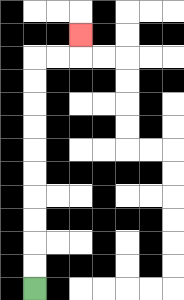{'start': '[1, 12]', 'end': '[3, 1]', 'path_directions': 'U,U,U,U,U,U,U,U,U,U,R,R,U', 'path_coordinates': '[[1, 12], [1, 11], [1, 10], [1, 9], [1, 8], [1, 7], [1, 6], [1, 5], [1, 4], [1, 3], [1, 2], [2, 2], [3, 2], [3, 1]]'}